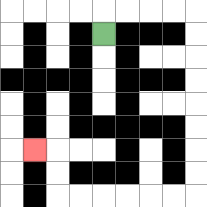{'start': '[4, 1]', 'end': '[1, 6]', 'path_directions': 'U,R,R,R,R,D,D,D,D,D,D,D,D,L,L,L,L,L,L,U,U,L', 'path_coordinates': '[[4, 1], [4, 0], [5, 0], [6, 0], [7, 0], [8, 0], [8, 1], [8, 2], [8, 3], [8, 4], [8, 5], [8, 6], [8, 7], [8, 8], [7, 8], [6, 8], [5, 8], [4, 8], [3, 8], [2, 8], [2, 7], [2, 6], [1, 6]]'}